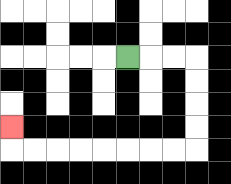{'start': '[5, 2]', 'end': '[0, 5]', 'path_directions': 'R,R,R,D,D,D,D,L,L,L,L,L,L,L,L,U', 'path_coordinates': '[[5, 2], [6, 2], [7, 2], [8, 2], [8, 3], [8, 4], [8, 5], [8, 6], [7, 6], [6, 6], [5, 6], [4, 6], [3, 6], [2, 6], [1, 6], [0, 6], [0, 5]]'}